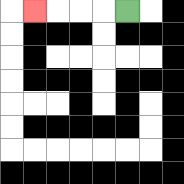{'start': '[5, 0]', 'end': '[1, 0]', 'path_directions': 'L,L,L,L', 'path_coordinates': '[[5, 0], [4, 0], [3, 0], [2, 0], [1, 0]]'}